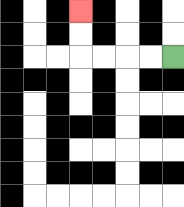{'start': '[7, 2]', 'end': '[3, 0]', 'path_directions': 'L,L,L,L,U,U', 'path_coordinates': '[[7, 2], [6, 2], [5, 2], [4, 2], [3, 2], [3, 1], [3, 0]]'}